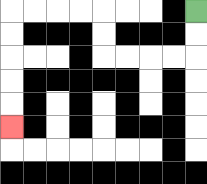{'start': '[8, 0]', 'end': '[0, 5]', 'path_directions': 'D,D,L,L,L,L,U,U,L,L,L,L,D,D,D,D,D', 'path_coordinates': '[[8, 0], [8, 1], [8, 2], [7, 2], [6, 2], [5, 2], [4, 2], [4, 1], [4, 0], [3, 0], [2, 0], [1, 0], [0, 0], [0, 1], [0, 2], [0, 3], [0, 4], [0, 5]]'}